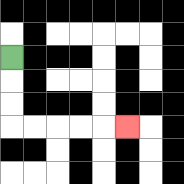{'start': '[0, 2]', 'end': '[5, 5]', 'path_directions': 'D,D,D,R,R,R,R,R', 'path_coordinates': '[[0, 2], [0, 3], [0, 4], [0, 5], [1, 5], [2, 5], [3, 5], [4, 5], [5, 5]]'}